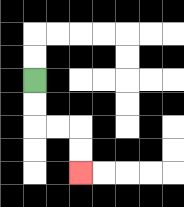{'start': '[1, 3]', 'end': '[3, 7]', 'path_directions': 'D,D,R,R,D,D', 'path_coordinates': '[[1, 3], [1, 4], [1, 5], [2, 5], [3, 5], [3, 6], [3, 7]]'}